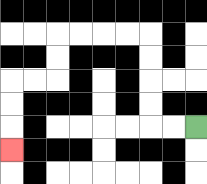{'start': '[8, 5]', 'end': '[0, 6]', 'path_directions': 'L,L,U,U,U,U,L,L,L,L,D,D,L,L,D,D,D', 'path_coordinates': '[[8, 5], [7, 5], [6, 5], [6, 4], [6, 3], [6, 2], [6, 1], [5, 1], [4, 1], [3, 1], [2, 1], [2, 2], [2, 3], [1, 3], [0, 3], [0, 4], [0, 5], [0, 6]]'}